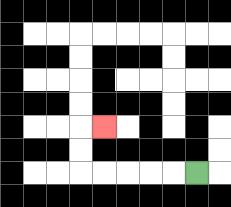{'start': '[8, 7]', 'end': '[4, 5]', 'path_directions': 'L,L,L,L,L,U,U,R', 'path_coordinates': '[[8, 7], [7, 7], [6, 7], [5, 7], [4, 7], [3, 7], [3, 6], [3, 5], [4, 5]]'}